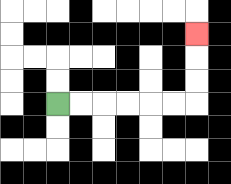{'start': '[2, 4]', 'end': '[8, 1]', 'path_directions': 'R,R,R,R,R,R,U,U,U', 'path_coordinates': '[[2, 4], [3, 4], [4, 4], [5, 4], [6, 4], [7, 4], [8, 4], [8, 3], [8, 2], [8, 1]]'}